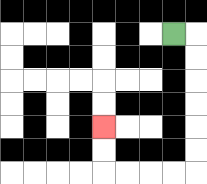{'start': '[7, 1]', 'end': '[4, 5]', 'path_directions': 'R,D,D,D,D,D,D,L,L,L,L,U,U', 'path_coordinates': '[[7, 1], [8, 1], [8, 2], [8, 3], [8, 4], [8, 5], [8, 6], [8, 7], [7, 7], [6, 7], [5, 7], [4, 7], [4, 6], [4, 5]]'}